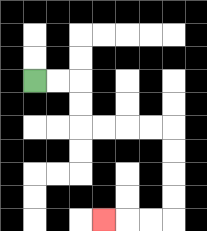{'start': '[1, 3]', 'end': '[4, 9]', 'path_directions': 'R,R,D,D,R,R,R,R,D,D,D,D,L,L,L', 'path_coordinates': '[[1, 3], [2, 3], [3, 3], [3, 4], [3, 5], [4, 5], [5, 5], [6, 5], [7, 5], [7, 6], [7, 7], [7, 8], [7, 9], [6, 9], [5, 9], [4, 9]]'}